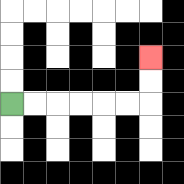{'start': '[0, 4]', 'end': '[6, 2]', 'path_directions': 'R,R,R,R,R,R,U,U', 'path_coordinates': '[[0, 4], [1, 4], [2, 4], [3, 4], [4, 4], [5, 4], [6, 4], [6, 3], [6, 2]]'}